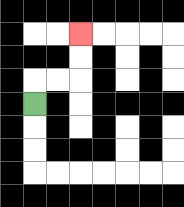{'start': '[1, 4]', 'end': '[3, 1]', 'path_directions': 'U,R,R,U,U', 'path_coordinates': '[[1, 4], [1, 3], [2, 3], [3, 3], [3, 2], [3, 1]]'}